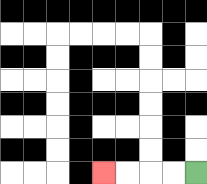{'start': '[8, 7]', 'end': '[4, 7]', 'path_directions': 'L,L,L,L', 'path_coordinates': '[[8, 7], [7, 7], [6, 7], [5, 7], [4, 7]]'}